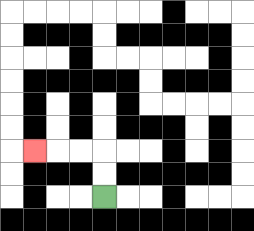{'start': '[4, 8]', 'end': '[1, 6]', 'path_directions': 'U,U,L,L,L', 'path_coordinates': '[[4, 8], [4, 7], [4, 6], [3, 6], [2, 6], [1, 6]]'}